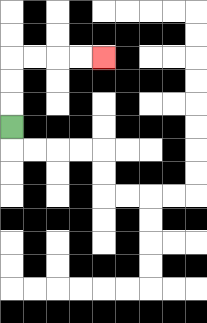{'start': '[0, 5]', 'end': '[4, 2]', 'path_directions': 'U,U,U,R,R,R,R', 'path_coordinates': '[[0, 5], [0, 4], [0, 3], [0, 2], [1, 2], [2, 2], [3, 2], [4, 2]]'}